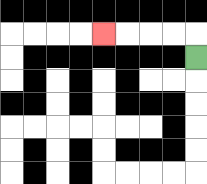{'start': '[8, 2]', 'end': '[4, 1]', 'path_directions': 'U,L,L,L,L', 'path_coordinates': '[[8, 2], [8, 1], [7, 1], [6, 1], [5, 1], [4, 1]]'}